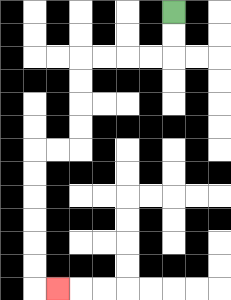{'start': '[7, 0]', 'end': '[2, 12]', 'path_directions': 'D,D,L,L,L,L,D,D,D,D,L,L,D,D,D,D,D,D,R', 'path_coordinates': '[[7, 0], [7, 1], [7, 2], [6, 2], [5, 2], [4, 2], [3, 2], [3, 3], [3, 4], [3, 5], [3, 6], [2, 6], [1, 6], [1, 7], [1, 8], [1, 9], [1, 10], [1, 11], [1, 12], [2, 12]]'}